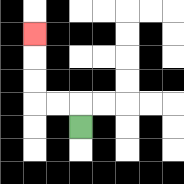{'start': '[3, 5]', 'end': '[1, 1]', 'path_directions': 'U,L,L,U,U,U', 'path_coordinates': '[[3, 5], [3, 4], [2, 4], [1, 4], [1, 3], [1, 2], [1, 1]]'}